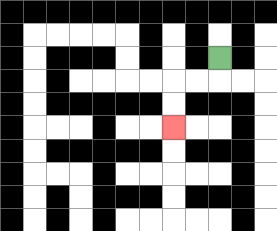{'start': '[9, 2]', 'end': '[7, 5]', 'path_directions': 'D,L,L,D,D', 'path_coordinates': '[[9, 2], [9, 3], [8, 3], [7, 3], [7, 4], [7, 5]]'}